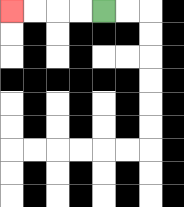{'start': '[4, 0]', 'end': '[0, 0]', 'path_directions': 'L,L,L,L', 'path_coordinates': '[[4, 0], [3, 0], [2, 0], [1, 0], [0, 0]]'}